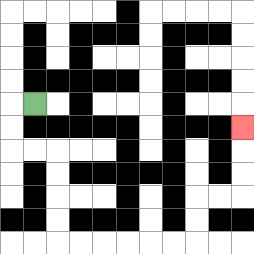{'start': '[1, 4]', 'end': '[10, 5]', 'path_directions': 'L,D,D,R,R,D,D,D,D,R,R,R,R,R,R,U,U,R,R,U,U,U', 'path_coordinates': '[[1, 4], [0, 4], [0, 5], [0, 6], [1, 6], [2, 6], [2, 7], [2, 8], [2, 9], [2, 10], [3, 10], [4, 10], [5, 10], [6, 10], [7, 10], [8, 10], [8, 9], [8, 8], [9, 8], [10, 8], [10, 7], [10, 6], [10, 5]]'}